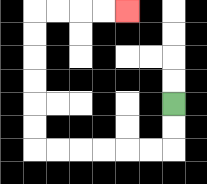{'start': '[7, 4]', 'end': '[5, 0]', 'path_directions': 'D,D,L,L,L,L,L,L,U,U,U,U,U,U,R,R,R,R', 'path_coordinates': '[[7, 4], [7, 5], [7, 6], [6, 6], [5, 6], [4, 6], [3, 6], [2, 6], [1, 6], [1, 5], [1, 4], [1, 3], [1, 2], [1, 1], [1, 0], [2, 0], [3, 0], [4, 0], [5, 0]]'}